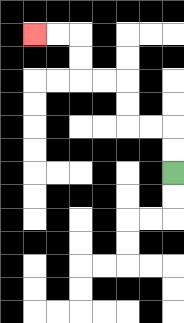{'start': '[7, 7]', 'end': '[1, 1]', 'path_directions': 'U,U,L,L,U,U,L,L,U,U,L,L', 'path_coordinates': '[[7, 7], [7, 6], [7, 5], [6, 5], [5, 5], [5, 4], [5, 3], [4, 3], [3, 3], [3, 2], [3, 1], [2, 1], [1, 1]]'}